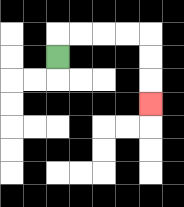{'start': '[2, 2]', 'end': '[6, 4]', 'path_directions': 'U,R,R,R,R,D,D,D', 'path_coordinates': '[[2, 2], [2, 1], [3, 1], [4, 1], [5, 1], [6, 1], [6, 2], [6, 3], [6, 4]]'}